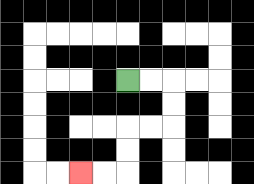{'start': '[5, 3]', 'end': '[3, 7]', 'path_directions': 'R,R,D,D,L,L,D,D,L,L', 'path_coordinates': '[[5, 3], [6, 3], [7, 3], [7, 4], [7, 5], [6, 5], [5, 5], [5, 6], [5, 7], [4, 7], [3, 7]]'}